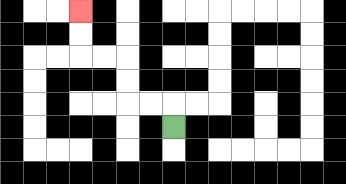{'start': '[7, 5]', 'end': '[3, 0]', 'path_directions': 'U,L,L,U,U,L,L,U,U', 'path_coordinates': '[[7, 5], [7, 4], [6, 4], [5, 4], [5, 3], [5, 2], [4, 2], [3, 2], [3, 1], [3, 0]]'}